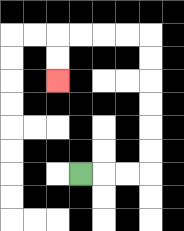{'start': '[3, 7]', 'end': '[2, 3]', 'path_directions': 'R,R,R,U,U,U,U,U,U,L,L,L,L,D,D', 'path_coordinates': '[[3, 7], [4, 7], [5, 7], [6, 7], [6, 6], [6, 5], [6, 4], [6, 3], [6, 2], [6, 1], [5, 1], [4, 1], [3, 1], [2, 1], [2, 2], [2, 3]]'}